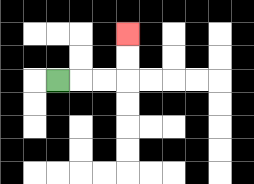{'start': '[2, 3]', 'end': '[5, 1]', 'path_directions': 'R,R,R,U,U', 'path_coordinates': '[[2, 3], [3, 3], [4, 3], [5, 3], [5, 2], [5, 1]]'}